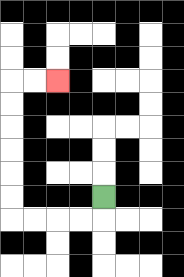{'start': '[4, 8]', 'end': '[2, 3]', 'path_directions': 'D,L,L,L,L,U,U,U,U,U,U,R,R', 'path_coordinates': '[[4, 8], [4, 9], [3, 9], [2, 9], [1, 9], [0, 9], [0, 8], [0, 7], [0, 6], [0, 5], [0, 4], [0, 3], [1, 3], [2, 3]]'}